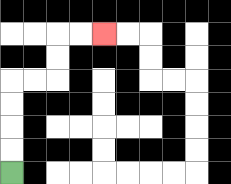{'start': '[0, 7]', 'end': '[4, 1]', 'path_directions': 'U,U,U,U,R,R,U,U,R,R', 'path_coordinates': '[[0, 7], [0, 6], [0, 5], [0, 4], [0, 3], [1, 3], [2, 3], [2, 2], [2, 1], [3, 1], [4, 1]]'}